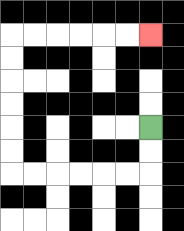{'start': '[6, 5]', 'end': '[6, 1]', 'path_directions': 'D,D,L,L,L,L,L,L,U,U,U,U,U,U,R,R,R,R,R,R', 'path_coordinates': '[[6, 5], [6, 6], [6, 7], [5, 7], [4, 7], [3, 7], [2, 7], [1, 7], [0, 7], [0, 6], [0, 5], [0, 4], [0, 3], [0, 2], [0, 1], [1, 1], [2, 1], [3, 1], [4, 1], [5, 1], [6, 1]]'}